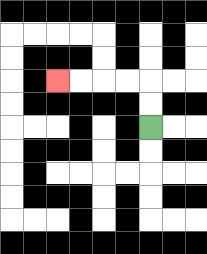{'start': '[6, 5]', 'end': '[2, 3]', 'path_directions': 'U,U,L,L,L,L', 'path_coordinates': '[[6, 5], [6, 4], [6, 3], [5, 3], [4, 3], [3, 3], [2, 3]]'}